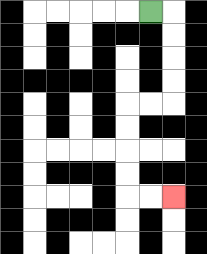{'start': '[6, 0]', 'end': '[7, 8]', 'path_directions': 'R,D,D,D,D,L,L,D,D,D,D,R,R', 'path_coordinates': '[[6, 0], [7, 0], [7, 1], [7, 2], [7, 3], [7, 4], [6, 4], [5, 4], [5, 5], [5, 6], [5, 7], [5, 8], [6, 8], [7, 8]]'}